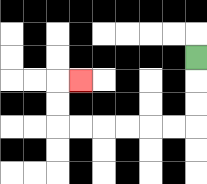{'start': '[8, 2]', 'end': '[3, 3]', 'path_directions': 'D,D,D,L,L,L,L,L,L,U,U,R', 'path_coordinates': '[[8, 2], [8, 3], [8, 4], [8, 5], [7, 5], [6, 5], [5, 5], [4, 5], [3, 5], [2, 5], [2, 4], [2, 3], [3, 3]]'}